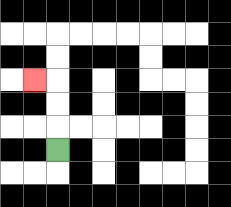{'start': '[2, 6]', 'end': '[1, 3]', 'path_directions': 'U,U,U,L', 'path_coordinates': '[[2, 6], [2, 5], [2, 4], [2, 3], [1, 3]]'}